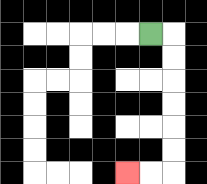{'start': '[6, 1]', 'end': '[5, 7]', 'path_directions': 'R,D,D,D,D,D,D,L,L', 'path_coordinates': '[[6, 1], [7, 1], [7, 2], [7, 3], [7, 4], [7, 5], [7, 6], [7, 7], [6, 7], [5, 7]]'}